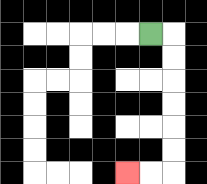{'start': '[6, 1]', 'end': '[5, 7]', 'path_directions': 'R,D,D,D,D,D,D,L,L', 'path_coordinates': '[[6, 1], [7, 1], [7, 2], [7, 3], [7, 4], [7, 5], [7, 6], [7, 7], [6, 7], [5, 7]]'}